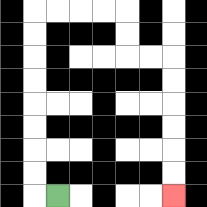{'start': '[2, 8]', 'end': '[7, 8]', 'path_directions': 'L,U,U,U,U,U,U,U,U,R,R,R,R,D,D,R,R,D,D,D,D,D,D', 'path_coordinates': '[[2, 8], [1, 8], [1, 7], [1, 6], [1, 5], [1, 4], [1, 3], [1, 2], [1, 1], [1, 0], [2, 0], [3, 0], [4, 0], [5, 0], [5, 1], [5, 2], [6, 2], [7, 2], [7, 3], [7, 4], [7, 5], [7, 6], [7, 7], [7, 8]]'}